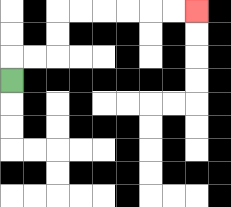{'start': '[0, 3]', 'end': '[8, 0]', 'path_directions': 'U,R,R,U,U,R,R,R,R,R,R', 'path_coordinates': '[[0, 3], [0, 2], [1, 2], [2, 2], [2, 1], [2, 0], [3, 0], [4, 0], [5, 0], [6, 0], [7, 0], [8, 0]]'}